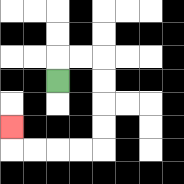{'start': '[2, 3]', 'end': '[0, 5]', 'path_directions': 'U,R,R,D,D,D,D,L,L,L,L,U', 'path_coordinates': '[[2, 3], [2, 2], [3, 2], [4, 2], [4, 3], [4, 4], [4, 5], [4, 6], [3, 6], [2, 6], [1, 6], [0, 6], [0, 5]]'}